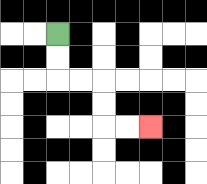{'start': '[2, 1]', 'end': '[6, 5]', 'path_directions': 'D,D,R,R,D,D,R,R', 'path_coordinates': '[[2, 1], [2, 2], [2, 3], [3, 3], [4, 3], [4, 4], [4, 5], [5, 5], [6, 5]]'}